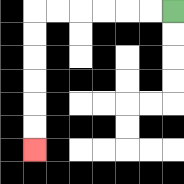{'start': '[7, 0]', 'end': '[1, 6]', 'path_directions': 'L,L,L,L,L,L,D,D,D,D,D,D', 'path_coordinates': '[[7, 0], [6, 0], [5, 0], [4, 0], [3, 0], [2, 0], [1, 0], [1, 1], [1, 2], [1, 3], [1, 4], [1, 5], [1, 6]]'}